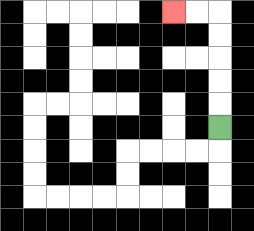{'start': '[9, 5]', 'end': '[7, 0]', 'path_directions': 'U,U,U,U,U,L,L', 'path_coordinates': '[[9, 5], [9, 4], [9, 3], [9, 2], [9, 1], [9, 0], [8, 0], [7, 0]]'}